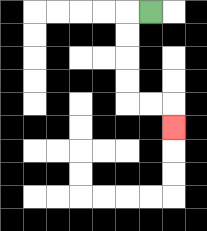{'start': '[6, 0]', 'end': '[7, 5]', 'path_directions': 'L,D,D,D,D,R,R,D', 'path_coordinates': '[[6, 0], [5, 0], [5, 1], [5, 2], [5, 3], [5, 4], [6, 4], [7, 4], [7, 5]]'}